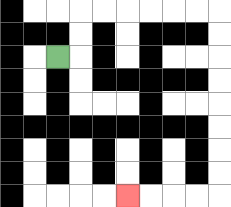{'start': '[2, 2]', 'end': '[5, 8]', 'path_directions': 'R,U,U,R,R,R,R,R,R,D,D,D,D,D,D,D,D,L,L,L,L', 'path_coordinates': '[[2, 2], [3, 2], [3, 1], [3, 0], [4, 0], [5, 0], [6, 0], [7, 0], [8, 0], [9, 0], [9, 1], [9, 2], [9, 3], [9, 4], [9, 5], [9, 6], [9, 7], [9, 8], [8, 8], [7, 8], [6, 8], [5, 8]]'}